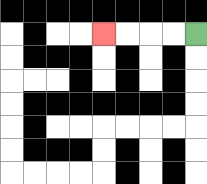{'start': '[8, 1]', 'end': '[4, 1]', 'path_directions': 'L,L,L,L', 'path_coordinates': '[[8, 1], [7, 1], [6, 1], [5, 1], [4, 1]]'}